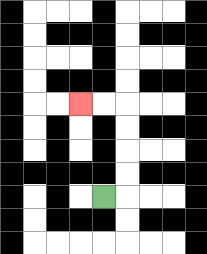{'start': '[4, 8]', 'end': '[3, 4]', 'path_directions': 'R,U,U,U,U,L,L', 'path_coordinates': '[[4, 8], [5, 8], [5, 7], [5, 6], [5, 5], [5, 4], [4, 4], [3, 4]]'}